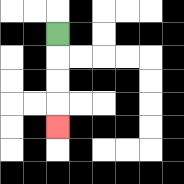{'start': '[2, 1]', 'end': '[2, 5]', 'path_directions': 'D,D,D,D', 'path_coordinates': '[[2, 1], [2, 2], [2, 3], [2, 4], [2, 5]]'}